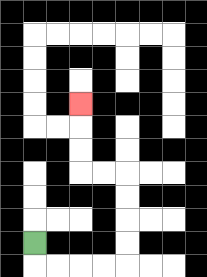{'start': '[1, 10]', 'end': '[3, 4]', 'path_directions': 'D,R,R,R,R,U,U,U,U,L,L,U,U,U', 'path_coordinates': '[[1, 10], [1, 11], [2, 11], [3, 11], [4, 11], [5, 11], [5, 10], [5, 9], [5, 8], [5, 7], [4, 7], [3, 7], [3, 6], [3, 5], [3, 4]]'}